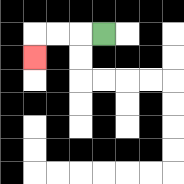{'start': '[4, 1]', 'end': '[1, 2]', 'path_directions': 'L,L,L,D', 'path_coordinates': '[[4, 1], [3, 1], [2, 1], [1, 1], [1, 2]]'}